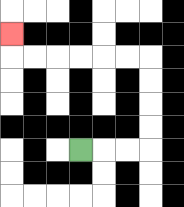{'start': '[3, 6]', 'end': '[0, 1]', 'path_directions': 'R,R,R,U,U,U,U,L,L,L,L,L,L,U', 'path_coordinates': '[[3, 6], [4, 6], [5, 6], [6, 6], [6, 5], [6, 4], [6, 3], [6, 2], [5, 2], [4, 2], [3, 2], [2, 2], [1, 2], [0, 2], [0, 1]]'}